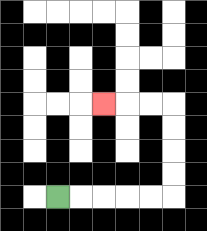{'start': '[2, 8]', 'end': '[4, 4]', 'path_directions': 'R,R,R,R,R,U,U,U,U,L,L,L', 'path_coordinates': '[[2, 8], [3, 8], [4, 8], [5, 8], [6, 8], [7, 8], [7, 7], [7, 6], [7, 5], [7, 4], [6, 4], [5, 4], [4, 4]]'}